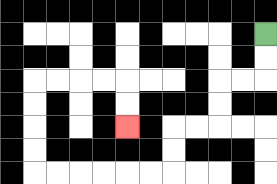{'start': '[11, 1]', 'end': '[5, 5]', 'path_directions': 'D,D,L,L,D,D,L,L,D,D,L,L,L,L,L,L,U,U,U,U,R,R,R,R,D,D', 'path_coordinates': '[[11, 1], [11, 2], [11, 3], [10, 3], [9, 3], [9, 4], [9, 5], [8, 5], [7, 5], [7, 6], [7, 7], [6, 7], [5, 7], [4, 7], [3, 7], [2, 7], [1, 7], [1, 6], [1, 5], [1, 4], [1, 3], [2, 3], [3, 3], [4, 3], [5, 3], [5, 4], [5, 5]]'}